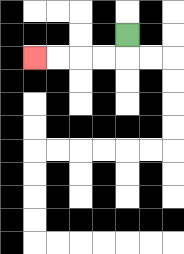{'start': '[5, 1]', 'end': '[1, 2]', 'path_directions': 'D,L,L,L,L', 'path_coordinates': '[[5, 1], [5, 2], [4, 2], [3, 2], [2, 2], [1, 2]]'}